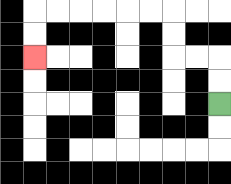{'start': '[9, 4]', 'end': '[1, 2]', 'path_directions': 'U,U,L,L,U,U,L,L,L,L,L,L,D,D', 'path_coordinates': '[[9, 4], [9, 3], [9, 2], [8, 2], [7, 2], [7, 1], [7, 0], [6, 0], [5, 0], [4, 0], [3, 0], [2, 0], [1, 0], [1, 1], [1, 2]]'}